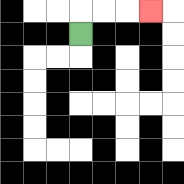{'start': '[3, 1]', 'end': '[6, 0]', 'path_directions': 'U,R,R,R', 'path_coordinates': '[[3, 1], [3, 0], [4, 0], [5, 0], [6, 0]]'}